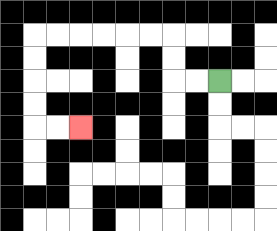{'start': '[9, 3]', 'end': '[3, 5]', 'path_directions': 'L,L,U,U,L,L,L,L,L,L,D,D,D,D,R,R', 'path_coordinates': '[[9, 3], [8, 3], [7, 3], [7, 2], [7, 1], [6, 1], [5, 1], [4, 1], [3, 1], [2, 1], [1, 1], [1, 2], [1, 3], [1, 4], [1, 5], [2, 5], [3, 5]]'}